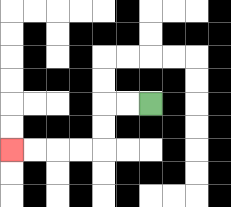{'start': '[6, 4]', 'end': '[0, 6]', 'path_directions': 'L,L,D,D,L,L,L,L', 'path_coordinates': '[[6, 4], [5, 4], [4, 4], [4, 5], [4, 6], [3, 6], [2, 6], [1, 6], [0, 6]]'}